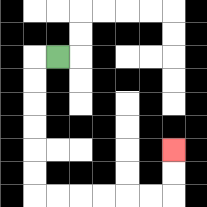{'start': '[2, 2]', 'end': '[7, 6]', 'path_directions': 'L,D,D,D,D,D,D,R,R,R,R,R,R,U,U', 'path_coordinates': '[[2, 2], [1, 2], [1, 3], [1, 4], [1, 5], [1, 6], [1, 7], [1, 8], [2, 8], [3, 8], [4, 8], [5, 8], [6, 8], [7, 8], [7, 7], [7, 6]]'}